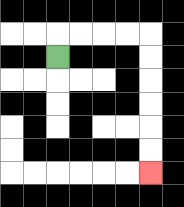{'start': '[2, 2]', 'end': '[6, 7]', 'path_directions': 'U,R,R,R,R,D,D,D,D,D,D', 'path_coordinates': '[[2, 2], [2, 1], [3, 1], [4, 1], [5, 1], [6, 1], [6, 2], [6, 3], [6, 4], [6, 5], [6, 6], [6, 7]]'}